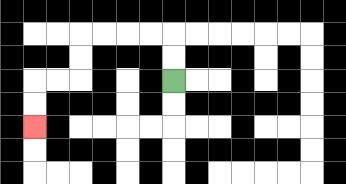{'start': '[7, 3]', 'end': '[1, 5]', 'path_directions': 'U,U,L,L,L,L,D,D,L,L,D,D', 'path_coordinates': '[[7, 3], [7, 2], [7, 1], [6, 1], [5, 1], [4, 1], [3, 1], [3, 2], [3, 3], [2, 3], [1, 3], [1, 4], [1, 5]]'}